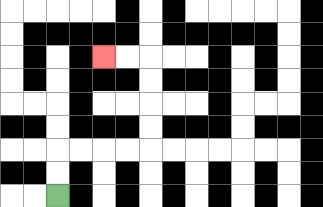{'start': '[2, 8]', 'end': '[4, 2]', 'path_directions': 'U,U,R,R,R,R,U,U,U,U,L,L', 'path_coordinates': '[[2, 8], [2, 7], [2, 6], [3, 6], [4, 6], [5, 6], [6, 6], [6, 5], [6, 4], [6, 3], [6, 2], [5, 2], [4, 2]]'}